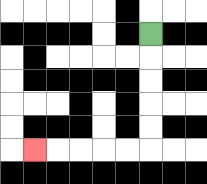{'start': '[6, 1]', 'end': '[1, 6]', 'path_directions': 'D,D,D,D,D,L,L,L,L,L', 'path_coordinates': '[[6, 1], [6, 2], [6, 3], [6, 4], [6, 5], [6, 6], [5, 6], [4, 6], [3, 6], [2, 6], [1, 6]]'}